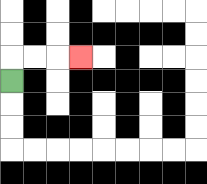{'start': '[0, 3]', 'end': '[3, 2]', 'path_directions': 'U,R,R,R', 'path_coordinates': '[[0, 3], [0, 2], [1, 2], [2, 2], [3, 2]]'}